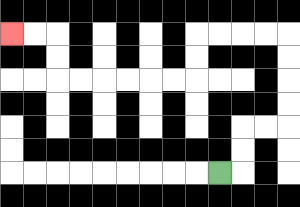{'start': '[9, 7]', 'end': '[0, 1]', 'path_directions': 'R,U,U,R,R,U,U,U,U,L,L,L,L,D,D,L,L,L,L,L,L,U,U,L,L', 'path_coordinates': '[[9, 7], [10, 7], [10, 6], [10, 5], [11, 5], [12, 5], [12, 4], [12, 3], [12, 2], [12, 1], [11, 1], [10, 1], [9, 1], [8, 1], [8, 2], [8, 3], [7, 3], [6, 3], [5, 3], [4, 3], [3, 3], [2, 3], [2, 2], [2, 1], [1, 1], [0, 1]]'}